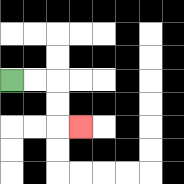{'start': '[0, 3]', 'end': '[3, 5]', 'path_directions': 'R,R,D,D,R', 'path_coordinates': '[[0, 3], [1, 3], [2, 3], [2, 4], [2, 5], [3, 5]]'}